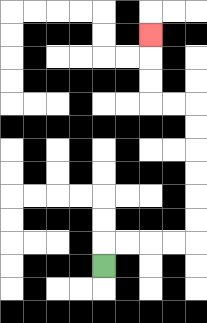{'start': '[4, 11]', 'end': '[6, 1]', 'path_directions': 'U,R,R,R,R,U,U,U,U,U,U,L,L,U,U,U', 'path_coordinates': '[[4, 11], [4, 10], [5, 10], [6, 10], [7, 10], [8, 10], [8, 9], [8, 8], [8, 7], [8, 6], [8, 5], [8, 4], [7, 4], [6, 4], [6, 3], [6, 2], [6, 1]]'}